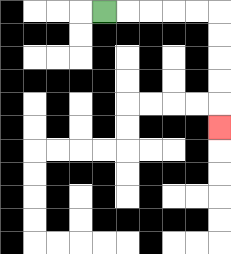{'start': '[4, 0]', 'end': '[9, 5]', 'path_directions': 'R,R,R,R,R,D,D,D,D,D', 'path_coordinates': '[[4, 0], [5, 0], [6, 0], [7, 0], [8, 0], [9, 0], [9, 1], [9, 2], [9, 3], [9, 4], [9, 5]]'}